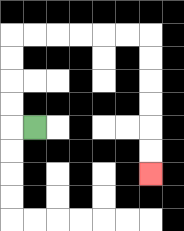{'start': '[1, 5]', 'end': '[6, 7]', 'path_directions': 'L,U,U,U,U,R,R,R,R,R,R,D,D,D,D,D,D', 'path_coordinates': '[[1, 5], [0, 5], [0, 4], [0, 3], [0, 2], [0, 1], [1, 1], [2, 1], [3, 1], [4, 1], [5, 1], [6, 1], [6, 2], [6, 3], [6, 4], [6, 5], [6, 6], [6, 7]]'}